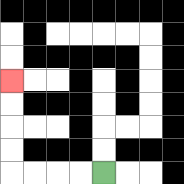{'start': '[4, 7]', 'end': '[0, 3]', 'path_directions': 'L,L,L,L,U,U,U,U', 'path_coordinates': '[[4, 7], [3, 7], [2, 7], [1, 7], [0, 7], [0, 6], [0, 5], [0, 4], [0, 3]]'}